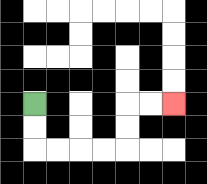{'start': '[1, 4]', 'end': '[7, 4]', 'path_directions': 'D,D,R,R,R,R,U,U,R,R', 'path_coordinates': '[[1, 4], [1, 5], [1, 6], [2, 6], [3, 6], [4, 6], [5, 6], [5, 5], [5, 4], [6, 4], [7, 4]]'}